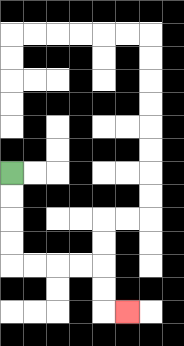{'start': '[0, 7]', 'end': '[5, 13]', 'path_directions': 'D,D,D,D,R,R,R,R,D,D,R', 'path_coordinates': '[[0, 7], [0, 8], [0, 9], [0, 10], [0, 11], [1, 11], [2, 11], [3, 11], [4, 11], [4, 12], [4, 13], [5, 13]]'}